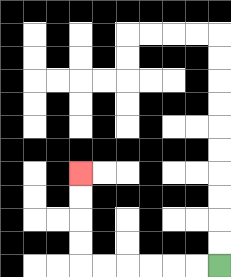{'start': '[9, 11]', 'end': '[3, 7]', 'path_directions': 'L,L,L,L,L,L,U,U,U,U', 'path_coordinates': '[[9, 11], [8, 11], [7, 11], [6, 11], [5, 11], [4, 11], [3, 11], [3, 10], [3, 9], [3, 8], [3, 7]]'}